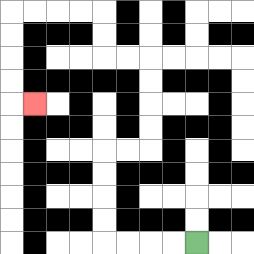{'start': '[8, 10]', 'end': '[1, 4]', 'path_directions': 'L,L,L,L,U,U,U,U,R,R,U,U,U,U,L,L,U,U,L,L,L,L,D,D,D,D,R', 'path_coordinates': '[[8, 10], [7, 10], [6, 10], [5, 10], [4, 10], [4, 9], [4, 8], [4, 7], [4, 6], [5, 6], [6, 6], [6, 5], [6, 4], [6, 3], [6, 2], [5, 2], [4, 2], [4, 1], [4, 0], [3, 0], [2, 0], [1, 0], [0, 0], [0, 1], [0, 2], [0, 3], [0, 4], [1, 4]]'}